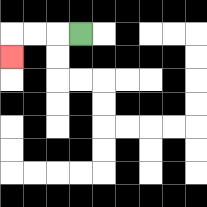{'start': '[3, 1]', 'end': '[0, 2]', 'path_directions': 'L,L,L,D', 'path_coordinates': '[[3, 1], [2, 1], [1, 1], [0, 1], [0, 2]]'}